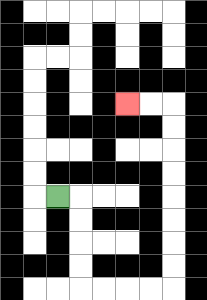{'start': '[2, 8]', 'end': '[5, 4]', 'path_directions': 'R,D,D,D,D,R,R,R,R,U,U,U,U,U,U,U,U,L,L', 'path_coordinates': '[[2, 8], [3, 8], [3, 9], [3, 10], [3, 11], [3, 12], [4, 12], [5, 12], [6, 12], [7, 12], [7, 11], [7, 10], [7, 9], [7, 8], [7, 7], [7, 6], [7, 5], [7, 4], [6, 4], [5, 4]]'}